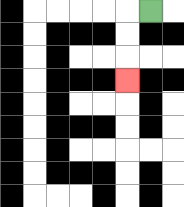{'start': '[6, 0]', 'end': '[5, 3]', 'path_directions': 'L,D,D,D', 'path_coordinates': '[[6, 0], [5, 0], [5, 1], [5, 2], [5, 3]]'}